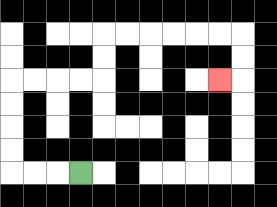{'start': '[3, 7]', 'end': '[9, 3]', 'path_directions': 'L,L,L,U,U,U,U,R,R,R,R,U,U,R,R,R,R,R,R,D,D,L', 'path_coordinates': '[[3, 7], [2, 7], [1, 7], [0, 7], [0, 6], [0, 5], [0, 4], [0, 3], [1, 3], [2, 3], [3, 3], [4, 3], [4, 2], [4, 1], [5, 1], [6, 1], [7, 1], [8, 1], [9, 1], [10, 1], [10, 2], [10, 3], [9, 3]]'}